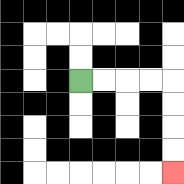{'start': '[3, 3]', 'end': '[7, 7]', 'path_directions': 'R,R,R,R,D,D,D,D', 'path_coordinates': '[[3, 3], [4, 3], [5, 3], [6, 3], [7, 3], [7, 4], [7, 5], [7, 6], [7, 7]]'}